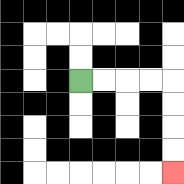{'start': '[3, 3]', 'end': '[7, 7]', 'path_directions': 'R,R,R,R,D,D,D,D', 'path_coordinates': '[[3, 3], [4, 3], [5, 3], [6, 3], [7, 3], [7, 4], [7, 5], [7, 6], [7, 7]]'}